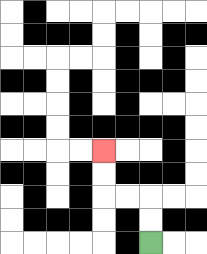{'start': '[6, 10]', 'end': '[4, 6]', 'path_directions': 'U,U,L,L,U,U', 'path_coordinates': '[[6, 10], [6, 9], [6, 8], [5, 8], [4, 8], [4, 7], [4, 6]]'}